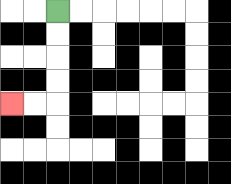{'start': '[2, 0]', 'end': '[0, 4]', 'path_directions': 'D,D,D,D,L,L', 'path_coordinates': '[[2, 0], [2, 1], [2, 2], [2, 3], [2, 4], [1, 4], [0, 4]]'}